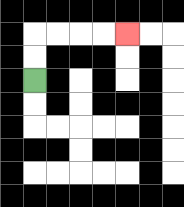{'start': '[1, 3]', 'end': '[5, 1]', 'path_directions': 'U,U,R,R,R,R', 'path_coordinates': '[[1, 3], [1, 2], [1, 1], [2, 1], [3, 1], [4, 1], [5, 1]]'}